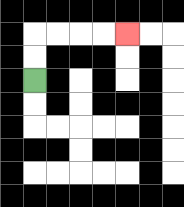{'start': '[1, 3]', 'end': '[5, 1]', 'path_directions': 'U,U,R,R,R,R', 'path_coordinates': '[[1, 3], [1, 2], [1, 1], [2, 1], [3, 1], [4, 1], [5, 1]]'}